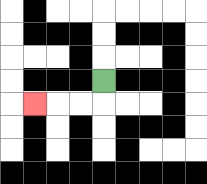{'start': '[4, 3]', 'end': '[1, 4]', 'path_directions': 'D,L,L,L', 'path_coordinates': '[[4, 3], [4, 4], [3, 4], [2, 4], [1, 4]]'}